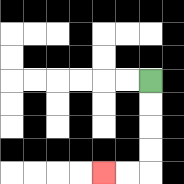{'start': '[6, 3]', 'end': '[4, 7]', 'path_directions': 'D,D,D,D,L,L', 'path_coordinates': '[[6, 3], [6, 4], [6, 5], [6, 6], [6, 7], [5, 7], [4, 7]]'}